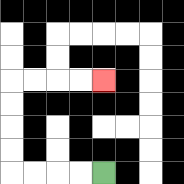{'start': '[4, 7]', 'end': '[4, 3]', 'path_directions': 'L,L,L,L,U,U,U,U,R,R,R,R', 'path_coordinates': '[[4, 7], [3, 7], [2, 7], [1, 7], [0, 7], [0, 6], [0, 5], [0, 4], [0, 3], [1, 3], [2, 3], [3, 3], [4, 3]]'}